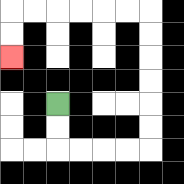{'start': '[2, 4]', 'end': '[0, 2]', 'path_directions': 'D,D,R,R,R,R,U,U,U,U,U,U,L,L,L,L,L,L,D,D', 'path_coordinates': '[[2, 4], [2, 5], [2, 6], [3, 6], [4, 6], [5, 6], [6, 6], [6, 5], [6, 4], [6, 3], [6, 2], [6, 1], [6, 0], [5, 0], [4, 0], [3, 0], [2, 0], [1, 0], [0, 0], [0, 1], [0, 2]]'}